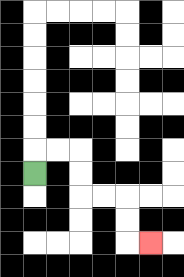{'start': '[1, 7]', 'end': '[6, 10]', 'path_directions': 'U,R,R,D,D,R,R,D,D,R', 'path_coordinates': '[[1, 7], [1, 6], [2, 6], [3, 6], [3, 7], [3, 8], [4, 8], [5, 8], [5, 9], [5, 10], [6, 10]]'}